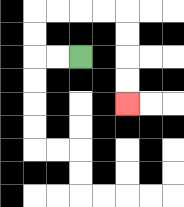{'start': '[3, 2]', 'end': '[5, 4]', 'path_directions': 'L,L,U,U,R,R,R,R,D,D,D,D', 'path_coordinates': '[[3, 2], [2, 2], [1, 2], [1, 1], [1, 0], [2, 0], [3, 0], [4, 0], [5, 0], [5, 1], [5, 2], [5, 3], [5, 4]]'}